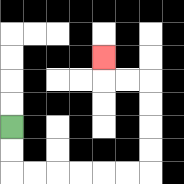{'start': '[0, 5]', 'end': '[4, 2]', 'path_directions': 'D,D,R,R,R,R,R,R,U,U,U,U,L,L,U', 'path_coordinates': '[[0, 5], [0, 6], [0, 7], [1, 7], [2, 7], [3, 7], [4, 7], [5, 7], [6, 7], [6, 6], [6, 5], [6, 4], [6, 3], [5, 3], [4, 3], [4, 2]]'}